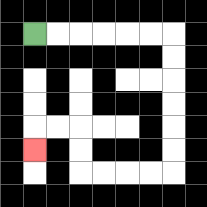{'start': '[1, 1]', 'end': '[1, 6]', 'path_directions': 'R,R,R,R,R,R,D,D,D,D,D,D,L,L,L,L,U,U,L,L,D', 'path_coordinates': '[[1, 1], [2, 1], [3, 1], [4, 1], [5, 1], [6, 1], [7, 1], [7, 2], [7, 3], [7, 4], [7, 5], [7, 6], [7, 7], [6, 7], [5, 7], [4, 7], [3, 7], [3, 6], [3, 5], [2, 5], [1, 5], [1, 6]]'}